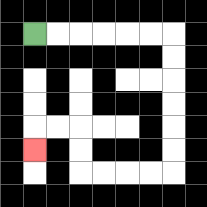{'start': '[1, 1]', 'end': '[1, 6]', 'path_directions': 'R,R,R,R,R,R,D,D,D,D,D,D,L,L,L,L,U,U,L,L,D', 'path_coordinates': '[[1, 1], [2, 1], [3, 1], [4, 1], [5, 1], [6, 1], [7, 1], [7, 2], [7, 3], [7, 4], [7, 5], [7, 6], [7, 7], [6, 7], [5, 7], [4, 7], [3, 7], [3, 6], [3, 5], [2, 5], [1, 5], [1, 6]]'}